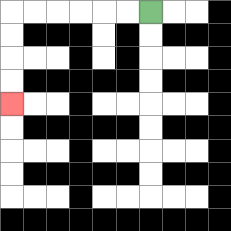{'start': '[6, 0]', 'end': '[0, 4]', 'path_directions': 'L,L,L,L,L,L,D,D,D,D', 'path_coordinates': '[[6, 0], [5, 0], [4, 0], [3, 0], [2, 0], [1, 0], [0, 0], [0, 1], [0, 2], [0, 3], [0, 4]]'}